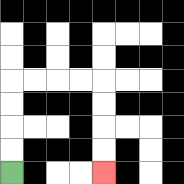{'start': '[0, 7]', 'end': '[4, 7]', 'path_directions': 'U,U,U,U,R,R,R,R,D,D,D,D', 'path_coordinates': '[[0, 7], [0, 6], [0, 5], [0, 4], [0, 3], [1, 3], [2, 3], [3, 3], [4, 3], [4, 4], [4, 5], [4, 6], [4, 7]]'}